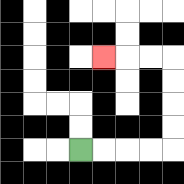{'start': '[3, 6]', 'end': '[4, 2]', 'path_directions': 'R,R,R,R,U,U,U,U,L,L,L', 'path_coordinates': '[[3, 6], [4, 6], [5, 6], [6, 6], [7, 6], [7, 5], [7, 4], [7, 3], [7, 2], [6, 2], [5, 2], [4, 2]]'}